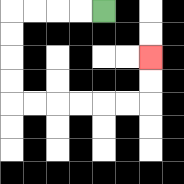{'start': '[4, 0]', 'end': '[6, 2]', 'path_directions': 'L,L,L,L,D,D,D,D,R,R,R,R,R,R,U,U', 'path_coordinates': '[[4, 0], [3, 0], [2, 0], [1, 0], [0, 0], [0, 1], [0, 2], [0, 3], [0, 4], [1, 4], [2, 4], [3, 4], [4, 4], [5, 4], [6, 4], [6, 3], [6, 2]]'}